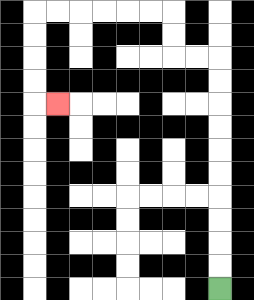{'start': '[9, 12]', 'end': '[2, 4]', 'path_directions': 'U,U,U,U,U,U,U,U,U,U,L,L,U,U,L,L,L,L,L,L,D,D,D,D,R', 'path_coordinates': '[[9, 12], [9, 11], [9, 10], [9, 9], [9, 8], [9, 7], [9, 6], [9, 5], [9, 4], [9, 3], [9, 2], [8, 2], [7, 2], [7, 1], [7, 0], [6, 0], [5, 0], [4, 0], [3, 0], [2, 0], [1, 0], [1, 1], [1, 2], [1, 3], [1, 4], [2, 4]]'}